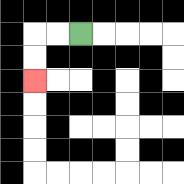{'start': '[3, 1]', 'end': '[1, 3]', 'path_directions': 'L,L,D,D', 'path_coordinates': '[[3, 1], [2, 1], [1, 1], [1, 2], [1, 3]]'}